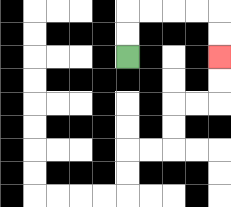{'start': '[5, 2]', 'end': '[9, 2]', 'path_directions': 'U,U,R,R,R,R,D,D', 'path_coordinates': '[[5, 2], [5, 1], [5, 0], [6, 0], [7, 0], [8, 0], [9, 0], [9, 1], [9, 2]]'}